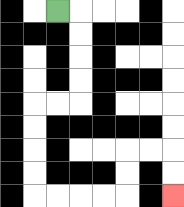{'start': '[2, 0]', 'end': '[7, 8]', 'path_directions': 'R,D,D,D,D,L,L,D,D,D,D,R,R,R,R,U,U,R,R,D,D', 'path_coordinates': '[[2, 0], [3, 0], [3, 1], [3, 2], [3, 3], [3, 4], [2, 4], [1, 4], [1, 5], [1, 6], [1, 7], [1, 8], [2, 8], [3, 8], [4, 8], [5, 8], [5, 7], [5, 6], [6, 6], [7, 6], [7, 7], [7, 8]]'}